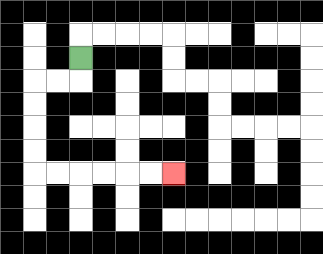{'start': '[3, 2]', 'end': '[7, 7]', 'path_directions': 'D,L,L,D,D,D,D,R,R,R,R,R,R', 'path_coordinates': '[[3, 2], [3, 3], [2, 3], [1, 3], [1, 4], [1, 5], [1, 6], [1, 7], [2, 7], [3, 7], [4, 7], [5, 7], [6, 7], [7, 7]]'}